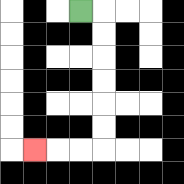{'start': '[3, 0]', 'end': '[1, 6]', 'path_directions': 'R,D,D,D,D,D,D,L,L,L', 'path_coordinates': '[[3, 0], [4, 0], [4, 1], [4, 2], [4, 3], [4, 4], [4, 5], [4, 6], [3, 6], [2, 6], [1, 6]]'}